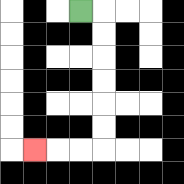{'start': '[3, 0]', 'end': '[1, 6]', 'path_directions': 'R,D,D,D,D,D,D,L,L,L', 'path_coordinates': '[[3, 0], [4, 0], [4, 1], [4, 2], [4, 3], [4, 4], [4, 5], [4, 6], [3, 6], [2, 6], [1, 6]]'}